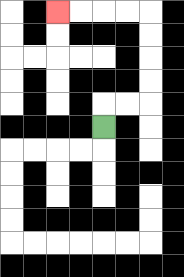{'start': '[4, 5]', 'end': '[2, 0]', 'path_directions': 'U,R,R,U,U,U,U,L,L,L,L', 'path_coordinates': '[[4, 5], [4, 4], [5, 4], [6, 4], [6, 3], [6, 2], [6, 1], [6, 0], [5, 0], [4, 0], [3, 0], [2, 0]]'}